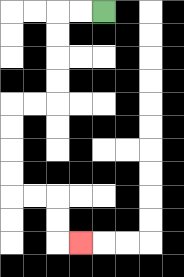{'start': '[4, 0]', 'end': '[3, 10]', 'path_directions': 'L,L,D,D,D,D,L,L,D,D,D,D,R,R,D,D,R', 'path_coordinates': '[[4, 0], [3, 0], [2, 0], [2, 1], [2, 2], [2, 3], [2, 4], [1, 4], [0, 4], [0, 5], [0, 6], [0, 7], [0, 8], [1, 8], [2, 8], [2, 9], [2, 10], [3, 10]]'}